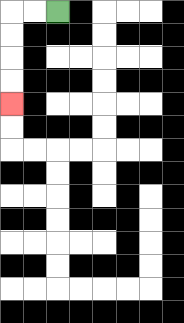{'start': '[2, 0]', 'end': '[0, 4]', 'path_directions': 'L,L,D,D,D,D', 'path_coordinates': '[[2, 0], [1, 0], [0, 0], [0, 1], [0, 2], [0, 3], [0, 4]]'}